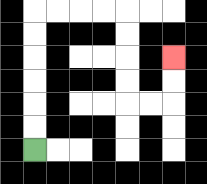{'start': '[1, 6]', 'end': '[7, 2]', 'path_directions': 'U,U,U,U,U,U,R,R,R,R,D,D,D,D,R,R,U,U', 'path_coordinates': '[[1, 6], [1, 5], [1, 4], [1, 3], [1, 2], [1, 1], [1, 0], [2, 0], [3, 0], [4, 0], [5, 0], [5, 1], [5, 2], [5, 3], [5, 4], [6, 4], [7, 4], [7, 3], [7, 2]]'}